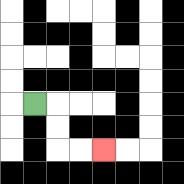{'start': '[1, 4]', 'end': '[4, 6]', 'path_directions': 'R,D,D,R,R', 'path_coordinates': '[[1, 4], [2, 4], [2, 5], [2, 6], [3, 6], [4, 6]]'}